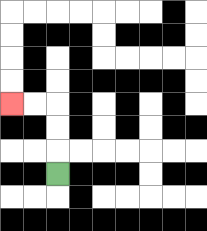{'start': '[2, 7]', 'end': '[0, 4]', 'path_directions': 'U,U,U,L,L', 'path_coordinates': '[[2, 7], [2, 6], [2, 5], [2, 4], [1, 4], [0, 4]]'}